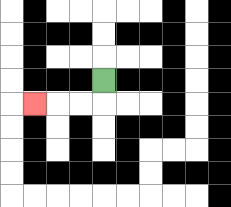{'start': '[4, 3]', 'end': '[1, 4]', 'path_directions': 'D,L,L,L', 'path_coordinates': '[[4, 3], [4, 4], [3, 4], [2, 4], [1, 4]]'}